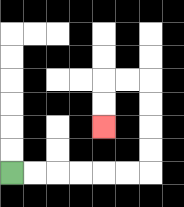{'start': '[0, 7]', 'end': '[4, 5]', 'path_directions': 'R,R,R,R,R,R,U,U,U,U,L,L,D,D', 'path_coordinates': '[[0, 7], [1, 7], [2, 7], [3, 7], [4, 7], [5, 7], [6, 7], [6, 6], [6, 5], [6, 4], [6, 3], [5, 3], [4, 3], [4, 4], [4, 5]]'}